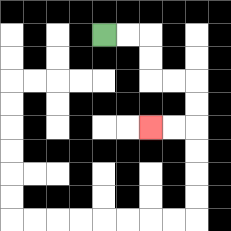{'start': '[4, 1]', 'end': '[6, 5]', 'path_directions': 'R,R,D,D,R,R,D,D,L,L', 'path_coordinates': '[[4, 1], [5, 1], [6, 1], [6, 2], [6, 3], [7, 3], [8, 3], [8, 4], [8, 5], [7, 5], [6, 5]]'}